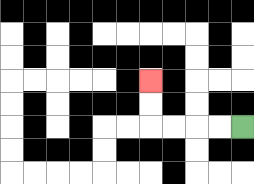{'start': '[10, 5]', 'end': '[6, 3]', 'path_directions': 'L,L,L,L,U,U', 'path_coordinates': '[[10, 5], [9, 5], [8, 5], [7, 5], [6, 5], [6, 4], [6, 3]]'}